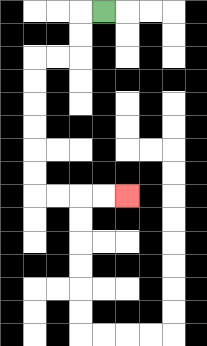{'start': '[4, 0]', 'end': '[5, 8]', 'path_directions': 'L,D,D,L,L,D,D,D,D,D,D,R,R,R,R', 'path_coordinates': '[[4, 0], [3, 0], [3, 1], [3, 2], [2, 2], [1, 2], [1, 3], [1, 4], [1, 5], [1, 6], [1, 7], [1, 8], [2, 8], [3, 8], [4, 8], [5, 8]]'}